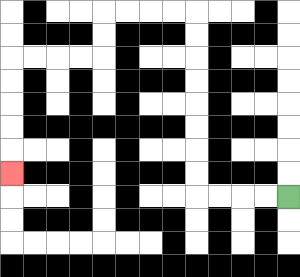{'start': '[12, 8]', 'end': '[0, 7]', 'path_directions': 'L,L,L,L,U,U,U,U,U,U,U,U,L,L,L,L,D,D,L,L,L,L,D,D,D,D,D', 'path_coordinates': '[[12, 8], [11, 8], [10, 8], [9, 8], [8, 8], [8, 7], [8, 6], [8, 5], [8, 4], [8, 3], [8, 2], [8, 1], [8, 0], [7, 0], [6, 0], [5, 0], [4, 0], [4, 1], [4, 2], [3, 2], [2, 2], [1, 2], [0, 2], [0, 3], [0, 4], [0, 5], [0, 6], [0, 7]]'}